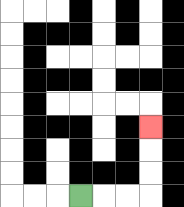{'start': '[3, 8]', 'end': '[6, 5]', 'path_directions': 'R,R,R,U,U,U', 'path_coordinates': '[[3, 8], [4, 8], [5, 8], [6, 8], [6, 7], [6, 6], [6, 5]]'}